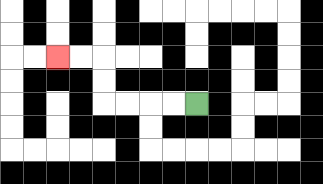{'start': '[8, 4]', 'end': '[2, 2]', 'path_directions': 'L,L,L,L,U,U,L,L', 'path_coordinates': '[[8, 4], [7, 4], [6, 4], [5, 4], [4, 4], [4, 3], [4, 2], [3, 2], [2, 2]]'}